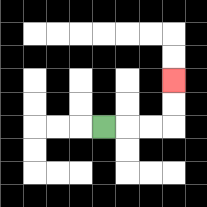{'start': '[4, 5]', 'end': '[7, 3]', 'path_directions': 'R,R,R,U,U', 'path_coordinates': '[[4, 5], [5, 5], [6, 5], [7, 5], [7, 4], [7, 3]]'}